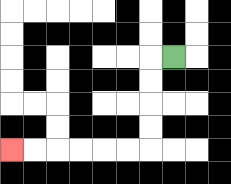{'start': '[7, 2]', 'end': '[0, 6]', 'path_directions': 'L,D,D,D,D,L,L,L,L,L,L', 'path_coordinates': '[[7, 2], [6, 2], [6, 3], [6, 4], [6, 5], [6, 6], [5, 6], [4, 6], [3, 6], [2, 6], [1, 6], [0, 6]]'}